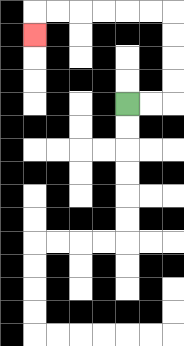{'start': '[5, 4]', 'end': '[1, 1]', 'path_directions': 'R,R,U,U,U,U,L,L,L,L,L,L,D', 'path_coordinates': '[[5, 4], [6, 4], [7, 4], [7, 3], [7, 2], [7, 1], [7, 0], [6, 0], [5, 0], [4, 0], [3, 0], [2, 0], [1, 0], [1, 1]]'}